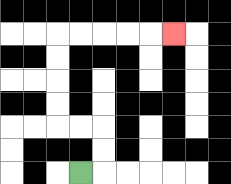{'start': '[3, 7]', 'end': '[7, 1]', 'path_directions': 'R,U,U,L,L,U,U,U,U,R,R,R,R,R', 'path_coordinates': '[[3, 7], [4, 7], [4, 6], [4, 5], [3, 5], [2, 5], [2, 4], [2, 3], [2, 2], [2, 1], [3, 1], [4, 1], [5, 1], [6, 1], [7, 1]]'}